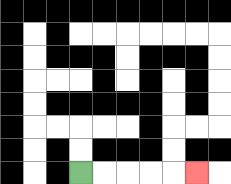{'start': '[3, 7]', 'end': '[8, 7]', 'path_directions': 'R,R,R,R,R', 'path_coordinates': '[[3, 7], [4, 7], [5, 7], [6, 7], [7, 7], [8, 7]]'}